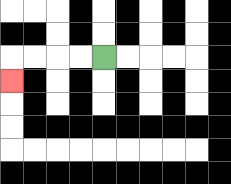{'start': '[4, 2]', 'end': '[0, 3]', 'path_directions': 'L,L,L,L,D', 'path_coordinates': '[[4, 2], [3, 2], [2, 2], [1, 2], [0, 2], [0, 3]]'}